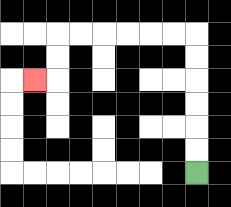{'start': '[8, 7]', 'end': '[1, 3]', 'path_directions': 'U,U,U,U,U,U,L,L,L,L,L,L,D,D,L', 'path_coordinates': '[[8, 7], [8, 6], [8, 5], [8, 4], [8, 3], [8, 2], [8, 1], [7, 1], [6, 1], [5, 1], [4, 1], [3, 1], [2, 1], [2, 2], [2, 3], [1, 3]]'}